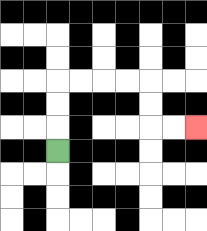{'start': '[2, 6]', 'end': '[8, 5]', 'path_directions': 'U,U,U,R,R,R,R,D,D,R,R', 'path_coordinates': '[[2, 6], [2, 5], [2, 4], [2, 3], [3, 3], [4, 3], [5, 3], [6, 3], [6, 4], [6, 5], [7, 5], [8, 5]]'}